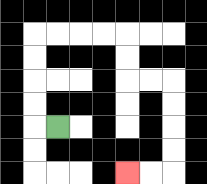{'start': '[2, 5]', 'end': '[5, 7]', 'path_directions': 'L,U,U,U,U,R,R,R,R,D,D,R,R,D,D,D,D,L,L', 'path_coordinates': '[[2, 5], [1, 5], [1, 4], [1, 3], [1, 2], [1, 1], [2, 1], [3, 1], [4, 1], [5, 1], [5, 2], [5, 3], [6, 3], [7, 3], [7, 4], [7, 5], [7, 6], [7, 7], [6, 7], [5, 7]]'}